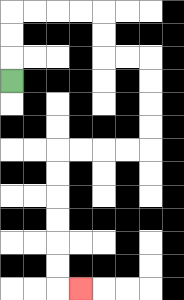{'start': '[0, 3]', 'end': '[3, 12]', 'path_directions': 'U,U,U,R,R,R,R,D,D,R,R,D,D,D,D,L,L,L,L,D,D,D,D,D,D,R', 'path_coordinates': '[[0, 3], [0, 2], [0, 1], [0, 0], [1, 0], [2, 0], [3, 0], [4, 0], [4, 1], [4, 2], [5, 2], [6, 2], [6, 3], [6, 4], [6, 5], [6, 6], [5, 6], [4, 6], [3, 6], [2, 6], [2, 7], [2, 8], [2, 9], [2, 10], [2, 11], [2, 12], [3, 12]]'}